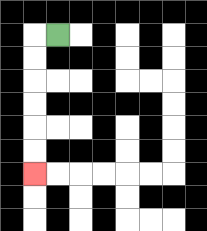{'start': '[2, 1]', 'end': '[1, 7]', 'path_directions': 'L,D,D,D,D,D,D', 'path_coordinates': '[[2, 1], [1, 1], [1, 2], [1, 3], [1, 4], [1, 5], [1, 6], [1, 7]]'}